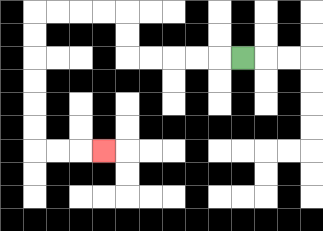{'start': '[10, 2]', 'end': '[4, 6]', 'path_directions': 'L,L,L,L,L,U,U,L,L,L,L,D,D,D,D,D,D,R,R,R', 'path_coordinates': '[[10, 2], [9, 2], [8, 2], [7, 2], [6, 2], [5, 2], [5, 1], [5, 0], [4, 0], [3, 0], [2, 0], [1, 0], [1, 1], [1, 2], [1, 3], [1, 4], [1, 5], [1, 6], [2, 6], [3, 6], [4, 6]]'}